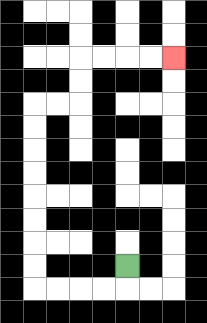{'start': '[5, 11]', 'end': '[7, 2]', 'path_directions': 'D,L,L,L,L,U,U,U,U,U,U,U,U,R,R,U,U,R,R,R,R', 'path_coordinates': '[[5, 11], [5, 12], [4, 12], [3, 12], [2, 12], [1, 12], [1, 11], [1, 10], [1, 9], [1, 8], [1, 7], [1, 6], [1, 5], [1, 4], [2, 4], [3, 4], [3, 3], [3, 2], [4, 2], [5, 2], [6, 2], [7, 2]]'}